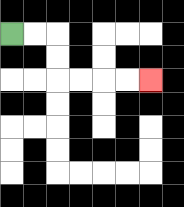{'start': '[0, 1]', 'end': '[6, 3]', 'path_directions': 'R,R,D,D,R,R,R,R', 'path_coordinates': '[[0, 1], [1, 1], [2, 1], [2, 2], [2, 3], [3, 3], [4, 3], [5, 3], [6, 3]]'}